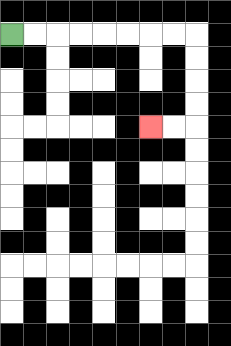{'start': '[0, 1]', 'end': '[6, 5]', 'path_directions': 'R,R,R,R,R,R,R,R,D,D,D,D,L,L', 'path_coordinates': '[[0, 1], [1, 1], [2, 1], [3, 1], [4, 1], [5, 1], [6, 1], [7, 1], [8, 1], [8, 2], [8, 3], [8, 4], [8, 5], [7, 5], [6, 5]]'}